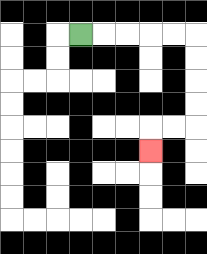{'start': '[3, 1]', 'end': '[6, 6]', 'path_directions': 'R,R,R,R,R,D,D,D,D,L,L,D', 'path_coordinates': '[[3, 1], [4, 1], [5, 1], [6, 1], [7, 1], [8, 1], [8, 2], [8, 3], [8, 4], [8, 5], [7, 5], [6, 5], [6, 6]]'}